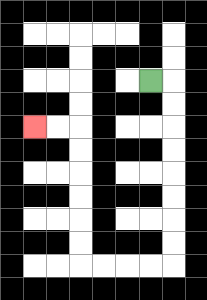{'start': '[6, 3]', 'end': '[1, 5]', 'path_directions': 'R,D,D,D,D,D,D,D,D,L,L,L,L,U,U,U,U,U,U,L,L', 'path_coordinates': '[[6, 3], [7, 3], [7, 4], [7, 5], [7, 6], [7, 7], [7, 8], [7, 9], [7, 10], [7, 11], [6, 11], [5, 11], [4, 11], [3, 11], [3, 10], [3, 9], [3, 8], [3, 7], [3, 6], [3, 5], [2, 5], [1, 5]]'}